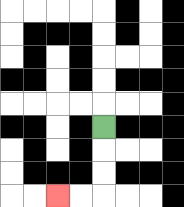{'start': '[4, 5]', 'end': '[2, 8]', 'path_directions': 'D,D,D,L,L', 'path_coordinates': '[[4, 5], [4, 6], [4, 7], [4, 8], [3, 8], [2, 8]]'}